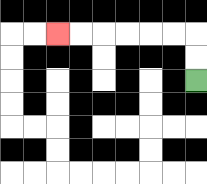{'start': '[8, 3]', 'end': '[2, 1]', 'path_directions': 'U,U,L,L,L,L,L,L', 'path_coordinates': '[[8, 3], [8, 2], [8, 1], [7, 1], [6, 1], [5, 1], [4, 1], [3, 1], [2, 1]]'}